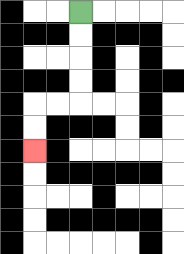{'start': '[3, 0]', 'end': '[1, 6]', 'path_directions': 'D,D,D,D,L,L,D,D', 'path_coordinates': '[[3, 0], [3, 1], [3, 2], [3, 3], [3, 4], [2, 4], [1, 4], [1, 5], [1, 6]]'}